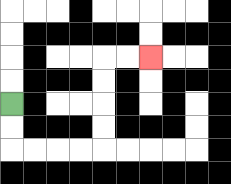{'start': '[0, 4]', 'end': '[6, 2]', 'path_directions': 'D,D,R,R,R,R,U,U,U,U,R,R', 'path_coordinates': '[[0, 4], [0, 5], [0, 6], [1, 6], [2, 6], [3, 6], [4, 6], [4, 5], [4, 4], [4, 3], [4, 2], [5, 2], [6, 2]]'}